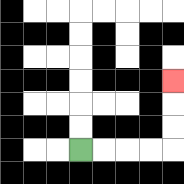{'start': '[3, 6]', 'end': '[7, 3]', 'path_directions': 'R,R,R,R,U,U,U', 'path_coordinates': '[[3, 6], [4, 6], [5, 6], [6, 6], [7, 6], [7, 5], [7, 4], [7, 3]]'}